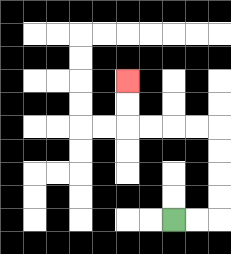{'start': '[7, 9]', 'end': '[5, 3]', 'path_directions': 'R,R,U,U,U,U,L,L,L,L,U,U', 'path_coordinates': '[[7, 9], [8, 9], [9, 9], [9, 8], [9, 7], [9, 6], [9, 5], [8, 5], [7, 5], [6, 5], [5, 5], [5, 4], [5, 3]]'}